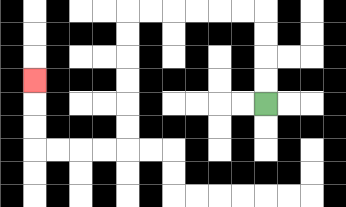{'start': '[11, 4]', 'end': '[1, 3]', 'path_directions': 'U,U,U,U,L,L,L,L,L,L,D,D,D,D,D,D,L,L,L,L,U,U,U', 'path_coordinates': '[[11, 4], [11, 3], [11, 2], [11, 1], [11, 0], [10, 0], [9, 0], [8, 0], [7, 0], [6, 0], [5, 0], [5, 1], [5, 2], [5, 3], [5, 4], [5, 5], [5, 6], [4, 6], [3, 6], [2, 6], [1, 6], [1, 5], [1, 4], [1, 3]]'}